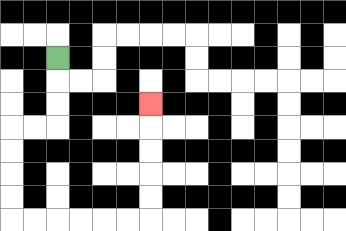{'start': '[2, 2]', 'end': '[6, 4]', 'path_directions': 'D,D,D,L,L,D,D,D,D,R,R,R,R,R,R,U,U,U,U,U', 'path_coordinates': '[[2, 2], [2, 3], [2, 4], [2, 5], [1, 5], [0, 5], [0, 6], [0, 7], [0, 8], [0, 9], [1, 9], [2, 9], [3, 9], [4, 9], [5, 9], [6, 9], [6, 8], [6, 7], [6, 6], [6, 5], [6, 4]]'}